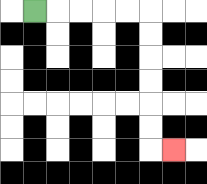{'start': '[1, 0]', 'end': '[7, 6]', 'path_directions': 'R,R,R,R,R,D,D,D,D,D,D,R', 'path_coordinates': '[[1, 0], [2, 0], [3, 0], [4, 0], [5, 0], [6, 0], [6, 1], [6, 2], [6, 3], [6, 4], [6, 5], [6, 6], [7, 6]]'}